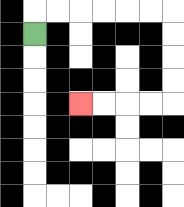{'start': '[1, 1]', 'end': '[3, 4]', 'path_directions': 'U,R,R,R,R,R,R,D,D,D,D,L,L,L,L', 'path_coordinates': '[[1, 1], [1, 0], [2, 0], [3, 0], [4, 0], [5, 0], [6, 0], [7, 0], [7, 1], [7, 2], [7, 3], [7, 4], [6, 4], [5, 4], [4, 4], [3, 4]]'}